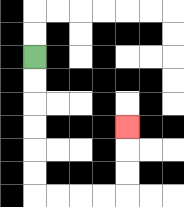{'start': '[1, 2]', 'end': '[5, 5]', 'path_directions': 'D,D,D,D,D,D,R,R,R,R,U,U,U', 'path_coordinates': '[[1, 2], [1, 3], [1, 4], [1, 5], [1, 6], [1, 7], [1, 8], [2, 8], [3, 8], [4, 8], [5, 8], [5, 7], [5, 6], [5, 5]]'}